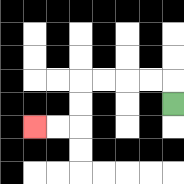{'start': '[7, 4]', 'end': '[1, 5]', 'path_directions': 'U,L,L,L,L,D,D,L,L', 'path_coordinates': '[[7, 4], [7, 3], [6, 3], [5, 3], [4, 3], [3, 3], [3, 4], [3, 5], [2, 5], [1, 5]]'}